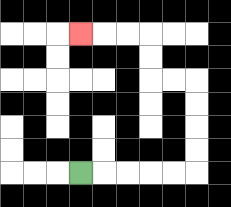{'start': '[3, 7]', 'end': '[3, 1]', 'path_directions': 'R,R,R,R,R,U,U,U,U,L,L,U,U,L,L,L', 'path_coordinates': '[[3, 7], [4, 7], [5, 7], [6, 7], [7, 7], [8, 7], [8, 6], [8, 5], [8, 4], [8, 3], [7, 3], [6, 3], [6, 2], [6, 1], [5, 1], [4, 1], [3, 1]]'}